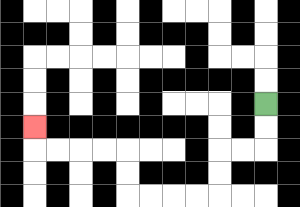{'start': '[11, 4]', 'end': '[1, 5]', 'path_directions': 'D,D,L,L,D,D,L,L,L,L,U,U,L,L,L,L,U', 'path_coordinates': '[[11, 4], [11, 5], [11, 6], [10, 6], [9, 6], [9, 7], [9, 8], [8, 8], [7, 8], [6, 8], [5, 8], [5, 7], [5, 6], [4, 6], [3, 6], [2, 6], [1, 6], [1, 5]]'}